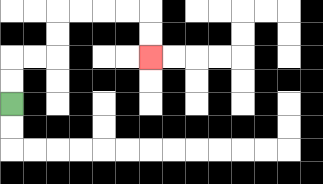{'start': '[0, 4]', 'end': '[6, 2]', 'path_directions': 'U,U,R,R,U,U,R,R,R,R,D,D', 'path_coordinates': '[[0, 4], [0, 3], [0, 2], [1, 2], [2, 2], [2, 1], [2, 0], [3, 0], [4, 0], [5, 0], [6, 0], [6, 1], [6, 2]]'}